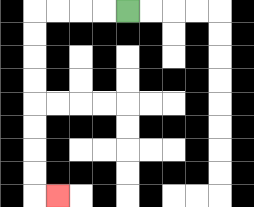{'start': '[5, 0]', 'end': '[2, 8]', 'path_directions': 'L,L,L,L,D,D,D,D,D,D,D,D,R', 'path_coordinates': '[[5, 0], [4, 0], [3, 0], [2, 0], [1, 0], [1, 1], [1, 2], [1, 3], [1, 4], [1, 5], [1, 6], [1, 7], [1, 8], [2, 8]]'}